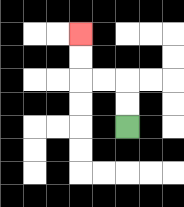{'start': '[5, 5]', 'end': '[3, 1]', 'path_directions': 'U,U,L,L,U,U', 'path_coordinates': '[[5, 5], [5, 4], [5, 3], [4, 3], [3, 3], [3, 2], [3, 1]]'}